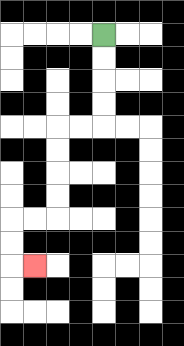{'start': '[4, 1]', 'end': '[1, 11]', 'path_directions': 'D,D,D,D,L,L,D,D,D,D,L,L,D,D,R', 'path_coordinates': '[[4, 1], [4, 2], [4, 3], [4, 4], [4, 5], [3, 5], [2, 5], [2, 6], [2, 7], [2, 8], [2, 9], [1, 9], [0, 9], [0, 10], [0, 11], [1, 11]]'}